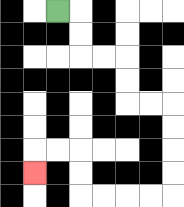{'start': '[2, 0]', 'end': '[1, 7]', 'path_directions': 'R,D,D,R,R,D,D,R,R,D,D,D,D,L,L,L,L,U,U,L,L,D', 'path_coordinates': '[[2, 0], [3, 0], [3, 1], [3, 2], [4, 2], [5, 2], [5, 3], [5, 4], [6, 4], [7, 4], [7, 5], [7, 6], [7, 7], [7, 8], [6, 8], [5, 8], [4, 8], [3, 8], [3, 7], [3, 6], [2, 6], [1, 6], [1, 7]]'}